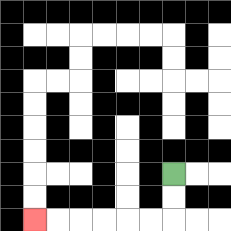{'start': '[7, 7]', 'end': '[1, 9]', 'path_directions': 'D,D,L,L,L,L,L,L', 'path_coordinates': '[[7, 7], [7, 8], [7, 9], [6, 9], [5, 9], [4, 9], [3, 9], [2, 9], [1, 9]]'}